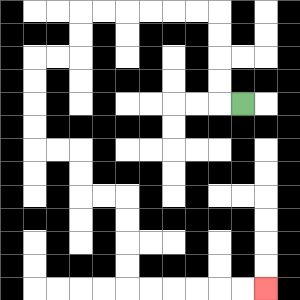{'start': '[10, 4]', 'end': '[11, 12]', 'path_directions': 'L,U,U,U,U,L,L,L,L,L,L,D,D,L,L,D,D,D,D,R,R,D,D,R,R,D,D,D,D,R,R,R,R,R,R', 'path_coordinates': '[[10, 4], [9, 4], [9, 3], [9, 2], [9, 1], [9, 0], [8, 0], [7, 0], [6, 0], [5, 0], [4, 0], [3, 0], [3, 1], [3, 2], [2, 2], [1, 2], [1, 3], [1, 4], [1, 5], [1, 6], [2, 6], [3, 6], [3, 7], [3, 8], [4, 8], [5, 8], [5, 9], [5, 10], [5, 11], [5, 12], [6, 12], [7, 12], [8, 12], [9, 12], [10, 12], [11, 12]]'}